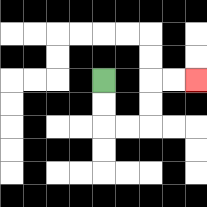{'start': '[4, 3]', 'end': '[8, 3]', 'path_directions': 'D,D,R,R,U,U,R,R', 'path_coordinates': '[[4, 3], [4, 4], [4, 5], [5, 5], [6, 5], [6, 4], [6, 3], [7, 3], [8, 3]]'}